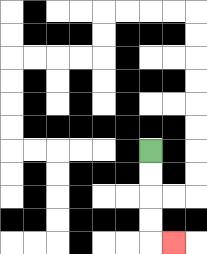{'start': '[6, 6]', 'end': '[7, 10]', 'path_directions': 'D,D,D,D,R', 'path_coordinates': '[[6, 6], [6, 7], [6, 8], [6, 9], [6, 10], [7, 10]]'}